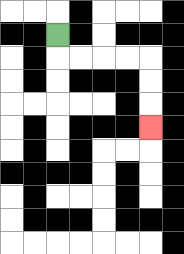{'start': '[2, 1]', 'end': '[6, 5]', 'path_directions': 'D,R,R,R,R,D,D,D', 'path_coordinates': '[[2, 1], [2, 2], [3, 2], [4, 2], [5, 2], [6, 2], [6, 3], [6, 4], [6, 5]]'}